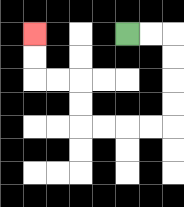{'start': '[5, 1]', 'end': '[1, 1]', 'path_directions': 'R,R,D,D,D,D,L,L,L,L,U,U,L,L,U,U', 'path_coordinates': '[[5, 1], [6, 1], [7, 1], [7, 2], [7, 3], [7, 4], [7, 5], [6, 5], [5, 5], [4, 5], [3, 5], [3, 4], [3, 3], [2, 3], [1, 3], [1, 2], [1, 1]]'}